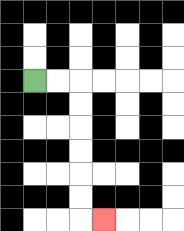{'start': '[1, 3]', 'end': '[4, 9]', 'path_directions': 'R,R,D,D,D,D,D,D,R', 'path_coordinates': '[[1, 3], [2, 3], [3, 3], [3, 4], [3, 5], [3, 6], [3, 7], [3, 8], [3, 9], [4, 9]]'}